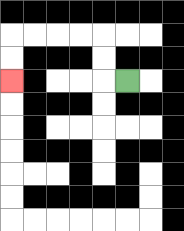{'start': '[5, 3]', 'end': '[0, 3]', 'path_directions': 'L,U,U,L,L,L,L,D,D', 'path_coordinates': '[[5, 3], [4, 3], [4, 2], [4, 1], [3, 1], [2, 1], [1, 1], [0, 1], [0, 2], [0, 3]]'}